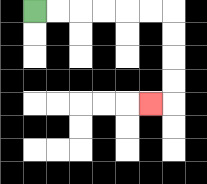{'start': '[1, 0]', 'end': '[6, 4]', 'path_directions': 'R,R,R,R,R,R,D,D,D,D,L', 'path_coordinates': '[[1, 0], [2, 0], [3, 0], [4, 0], [5, 0], [6, 0], [7, 0], [7, 1], [7, 2], [7, 3], [7, 4], [6, 4]]'}